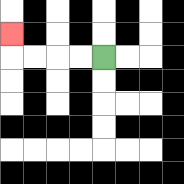{'start': '[4, 2]', 'end': '[0, 1]', 'path_directions': 'L,L,L,L,U', 'path_coordinates': '[[4, 2], [3, 2], [2, 2], [1, 2], [0, 2], [0, 1]]'}